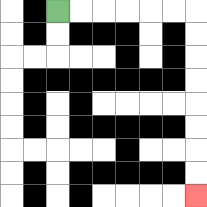{'start': '[2, 0]', 'end': '[8, 8]', 'path_directions': 'R,R,R,R,R,R,D,D,D,D,D,D,D,D', 'path_coordinates': '[[2, 0], [3, 0], [4, 0], [5, 0], [6, 0], [7, 0], [8, 0], [8, 1], [8, 2], [8, 3], [8, 4], [8, 5], [8, 6], [8, 7], [8, 8]]'}